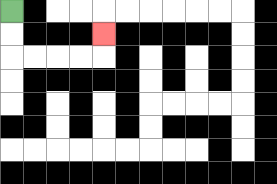{'start': '[0, 0]', 'end': '[4, 1]', 'path_directions': 'D,D,R,R,R,R,U', 'path_coordinates': '[[0, 0], [0, 1], [0, 2], [1, 2], [2, 2], [3, 2], [4, 2], [4, 1]]'}